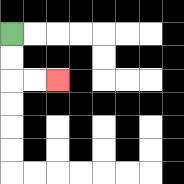{'start': '[0, 1]', 'end': '[2, 3]', 'path_directions': 'D,D,R,R', 'path_coordinates': '[[0, 1], [0, 2], [0, 3], [1, 3], [2, 3]]'}